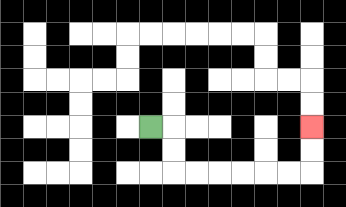{'start': '[6, 5]', 'end': '[13, 5]', 'path_directions': 'R,D,D,R,R,R,R,R,R,U,U', 'path_coordinates': '[[6, 5], [7, 5], [7, 6], [7, 7], [8, 7], [9, 7], [10, 7], [11, 7], [12, 7], [13, 7], [13, 6], [13, 5]]'}